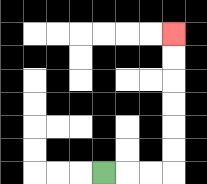{'start': '[4, 7]', 'end': '[7, 1]', 'path_directions': 'R,R,R,U,U,U,U,U,U', 'path_coordinates': '[[4, 7], [5, 7], [6, 7], [7, 7], [7, 6], [7, 5], [7, 4], [7, 3], [7, 2], [7, 1]]'}